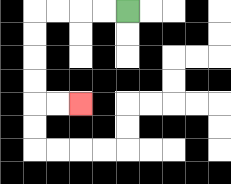{'start': '[5, 0]', 'end': '[3, 4]', 'path_directions': 'L,L,L,L,D,D,D,D,R,R', 'path_coordinates': '[[5, 0], [4, 0], [3, 0], [2, 0], [1, 0], [1, 1], [1, 2], [1, 3], [1, 4], [2, 4], [3, 4]]'}